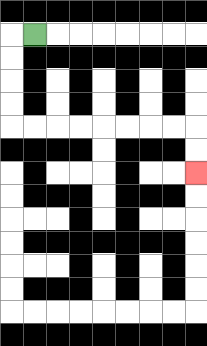{'start': '[1, 1]', 'end': '[8, 7]', 'path_directions': 'L,D,D,D,D,R,R,R,R,R,R,R,R,D,D', 'path_coordinates': '[[1, 1], [0, 1], [0, 2], [0, 3], [0, 4], [0, 5], [1, 5], [2, 5], [3, 5], [4, 5], [5, 5], [6, 5], [7, 5], [8, 5], [8, 6], [8, 7]]'}